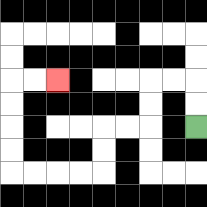{'start': '[8, 5]', 'end': '[2, 3]', 'path_directions': 'U,U,L,L,D,D,L,L,D,D,L,L,L,L,U,U,U,U,R,R', 'path_coordinates': '[[8, 5], [8, 4], [8, 3], [7, 3], [6, 3], [6, 4], [6, 5], [5, 5], [4, 5], [4, 6], [4, 7], [3, 7], [2, 7], [1, 7], [0, 7], [0, 6], [0, 5], [0, 4], [0, 3], [1, 3], [2, 3]]'}